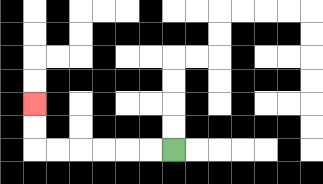{'start': '[7, 6]', 'end': '[1, 4]', 'path_directions': 'L,L,L,L,L,L,U,U', 'path_coordinates': '[[7, 6], [6, 6], [5, 6], [4, 6], [3, 6], [2, 6], [1, 6], [1, 5], [1, 4]]'}